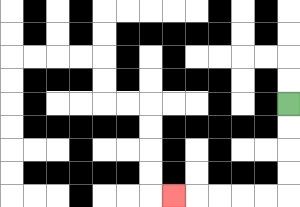{'start': '[12, 4]', 'end': '[7, 8]', 'path_directions': 'D,D,D,D,L,L,L,L,L', 'path_coordinates': '[[12, 4], [12, 5], [12, 6], [12, 7], [12, 8], [11, 8], [10, 8], [9, 8], [8, 8], [7, 8]]'}